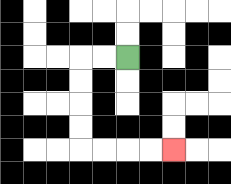{'start': '[5, 2]', 'end': '[7, 6]', 'path_directions': 'L,L,D,D,D,D,R,R,R,R', 'path_coordinates': '[[5, 2], [4, 2], [3, 2], [3, 3], [3, 4], [3, 5], [3, 6], [4, 6], [5, 6], [6, 6], [7, 6]]'}